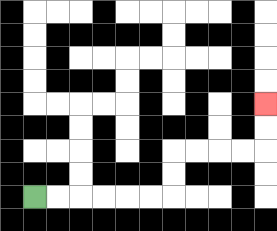{'start': '[1, 8]', 'end': '[11, 4]', 'path_directions': 'R,R,R,R,R,R,U,U,R,R,R,R,U,U', 'path_coordinates': '[[1, 8], [2, 8], [3, 8], [4, 8], [5, 8], [6, 8], [7, 8], [7, 7], [7, 6], [8, 6], [9, 6], [10, 6], [11, 6], [11, 5], [11, 4]]'}